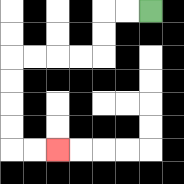{'start': '[6, 0]', 'end': '[2, 6]', 'path_directions': 'L,L,D,D,L,L,L,L,D,D,D,D,R,R', 'path_coordinates': '[[6, 0], [5, 0], [4, 0], [4, 1], [4, 2], [3, 2], [2, 2], [1, 2], [0, 2], [0, 3], [0, 4], [0, 5], [0, 6], [1, 6], [2, 6]]'}